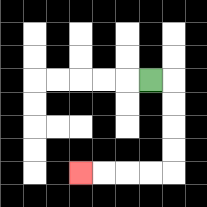{'start': '[6, 3]', 'end': '[3, 7]', 'path_directions': 'R,D,D,D,D,L,L,L,L', 'path_coordinates': '[[6, 3], [7, 3], [7, 4], [7, 5], [7, 6], [7, 7], [6, 7], [5, 7], [4, 7], [3, 7]]'}